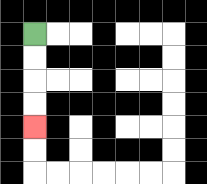{'start': '[1, 1]', 'end': '[1, 5]', 'path_directions': 'D,D,D,D', 'path_coordinates': '[[1, 1], [1, 2], [1, 3], [1, 4], [1, 5]]'}